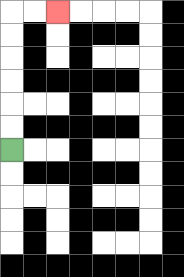{'start': '[0, 6]', 'end': '[2, 0]', 'path_directions': 'U,U,U,U,U,U,R,R', 'path_coordinates': '[[0, 6], [0, 5], [0, 4], [0, 3], [0, 2], [0, 1], [0, 0], [1, 0], [2, 0]]'}